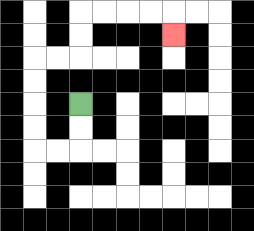{'start': '[3, 4]', 'end': '[7, 1]', 'path_directions': 'D,D,L,L,U,U,U,U,R,R,U,U,R,R,R,R,D', 'path_coordinates': '[[3, 4], [3, 5], [3, 6], [2, 6], [1, 6], [1, 5], [1, 4], [1, 3], [1, 2], [2, 2], [3, 2], [3, 1], [3, 0], [4, 0], [5, 0], [6, 0], [7, 0], [7, 1]]'}